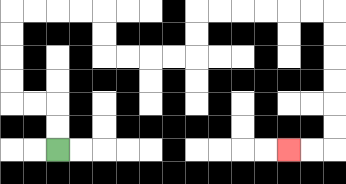{'start': '[2, 6]', 'end': '[12, 6]', 'path_directions': 'U,U,L,L,U,U,U,U,R,R,R,R,D,D,R,R,R,R,U,U,R,R,R,R,R,R,D,D,D,D,D,D,L,L', 'path_coordinates': '[[2, 6], [2, 5], [2, 4], [1, 4], [0, 4], [0, 3], [0, 2], [0, 1], [0, 0], [1, 0], [2, 0], [3, 0], [4, 0], [4, 1], [4, 2], [5, 2], [6, 2], [7, 2], [8, 2], [8, 1], [8, 0], [9, 0], [10, 0], [11, 0], [12, 0], [13, 0], [14, 0], [14, 1], [14, 2], [14, 3], [14, 4], [14, 5], [14, 6], [13, 6], [12, 6]]'}